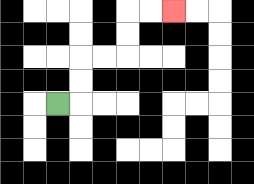{'start': '[2, 4]', 'end': '[7, 0]', 'path_directions': 'R,U,U,R,R,U,U,R,R', 'path_coordinates': '[[2, 4], [3, 4], [3, 3], [3, 2], [4, 2], [5, 2], [5, 1], [5, 0], [6, 0], [7, 0]]'}